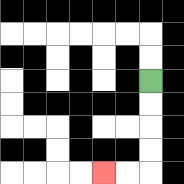{'start': '[6, 3]', 'end': '[4, 7]', 'path_directions': 'D,D,D,D,L,L', 'path_coordinates': '[[6, 3], [6, 4], [6, 5], [6, 6], [6, 7], [5, 7], [4, 7]]'}